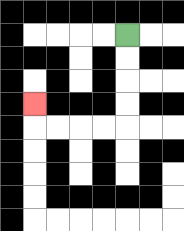{'start': '[5, 1]', 'end': '[1, 4]', 'path_directions': 'D,D,D,D,L,L,L,L,U', 'path_coordinates': '[[5, 1], [5, 2], [5, 3], [5, 4], [5, 5], [4, 5], [3, 5], [2, 5], [1, 5], [1, 4]]'}